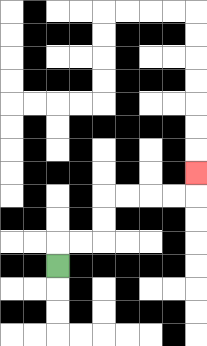{'start': '[2, 11]', 'end': '[8, 7]', 'path_directions': 'U,R,R,U,U,R,R,R,R,U', 'path_coordinates': '[[2, 11], [2, 10], [3, 10], [4, 10], [4, 9], [4, 8], [5, 8], [6, 8], [7, 8], [8, 8], [8, 7]]'}